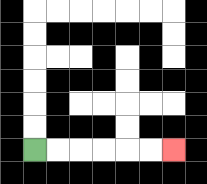{'start': '[1, 6]', 'end': '[7, 6]', 'path_directions': 'R,R,R,R,R,R', 'path_coordinates': '[[1, 6], [2, 6], [3, 6], [4, 6], [5, 6], [6, 6], [7, 6]]'}